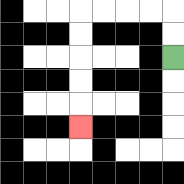{'start': '[7, 2]', 'end': '[3, 5]', 'path_directions': 'U,U,L,L,L,L,D,D,D,D,D', 'path_coordinates': '[[7, 2], [7, 1], [7, 0], [6, 0], [5, 0], [4, 0], [3, 0], [3, 1], [3, 2], [3, 3], [3, 4], [3, 5]]'}